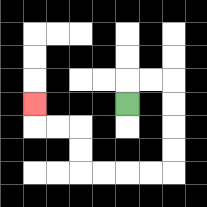{'start': '[5, 4]', 'end': '[1, 4]', 'path_directions': 'U,R,R,D,D,D,D,L,L,L,L,U,U,L,L,U', 'path_coordinates': '[[5, 4], [5, 3], [6, 3], [7, 3], [7, 4], [7, 5], [7, 6], [7, 7], [6, 7], [5, 7], [4, 7], [3, 7], [3, 6], [3, 5], [2, 5], [1, 5], [1, 4]]'}